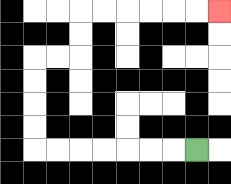{'start': '[8, 6]', 'end': '[9, 0]', 'path_directions': 'L,L,L,L,L,L,L,U,U,U,U,R,R,U,U,R,R,R,R,R,R', 'path_coordinates': '[[8, 6], [7, 6], [6, 6], [5, 6], [4, 6], [3, 6], [2, 6], [1, 6], [1, 5], [1, 4], [1, 3], [1, 2], [2, 2], [3, 2], [3, 1], [3, 0], [4, 0], [5, 0], [6, 0], [7, 0], [8, 0], [9, 0]]'}